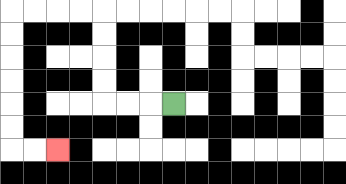{'start': '[7, 4]', 'end': '[2, 6]', 'path_directions': 'L,L,L,U,U,U,U,L,L,L,L,D,D,D,D,D,D,R,R', 'path_coordinates': '[[7, 4], [6, 4], [5, 4], [4, 4], [4, 3], [4, 2], [4, 1], [4, 0], [3, 0], [2, 0], [1, 0], [0, 0], [0, 1], [0, 2], [0, 3], [0, 4], [0, 5], [0, 6], [1, 6], [2, 6]]'}